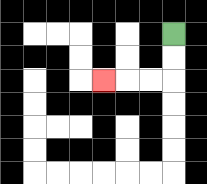{'start': '[7, 1]', 'end': '[4, 3]', 'path_directions': 'D,D,L,L,L', 'path_coordinates': '[[7, 1], [7, 2], [7, 3], [6, 3], [5, 3], [4, 3]]'}